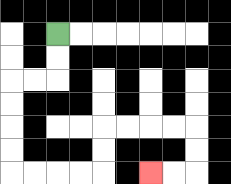{'start': '[2, 1]', 'end': '[6, 7]', 'path_directions': 'D,D,L,L,D,D,D,D,R,R,R,R,U,U,R,R,R,R,D,D,L,L', 'path_coordinates': '[[2, 1], [2, 2], [2, 3], [1, 3], [0, 3], [0, 4], [0, 5], [0, 6], [0, 7], [1, 7], [2, 7], [3, 7], [4, 7], [4, 6], [4, 5], [5, 5], [6, 5], [7, 5], [8, 5], [8, 6], [8, 7], [7, 7], [6, 7]]'}